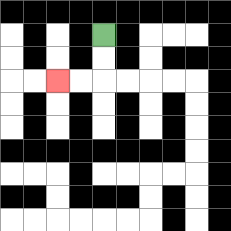{'start': '[4, 1]', 'end': '[2, 3]', 'path_directions': 'D,D,L,L', 'path_coordinates': '[[4, 1], [4, 2], [4, 3], [3, 3], [2, 3]]'}